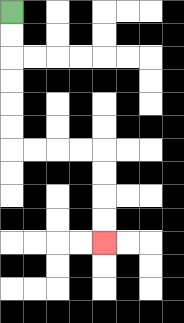{'start': '[0, 0]', 'end': '[4, 10]', 'path_directions': 'D,D,D,D,D,D,R,R,R,R,D,D,D,D', 'path_coordinates': '[[0, 0], [0, 1], [0, 2], [0, 3], [0, 4], [0, 5], [0, 6], [1, 6], [2, 6], [3, 6], [4, 6], [4, 7], [4, 8], [4, 9], [4, 10]]'}